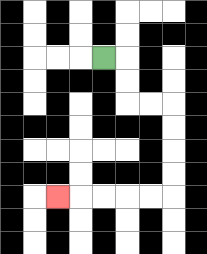{'start': '[4, 2]', 'end': '[2, 8]', 'path_directions': 'R,D,D,R,R,D,D,D,D,L,L,L,L,L', 'path_coordinates': '[[4, 2], [5, 2], [5, 3], [5, 4], [6, 4], [7, 4], [7, 5], [7, 6], [7, 7], [7, 8], [6, 8], [5, 8], [4, 8], [3, 8], [2, 8]]'}